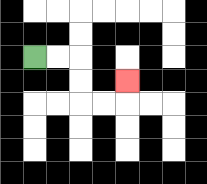{'start': '[1, 2]', 'end': '[5, 3]', 'path_directions': 'R,R,D,D,R,R,U', 'path_coordinates': '[[1, 2], [2, 2], [3, 2], [3, 3], [3, 4], [4, 4], [5, 4], [5, 3]]'}